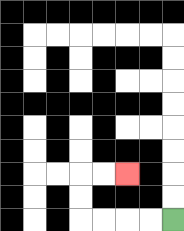{'start': '[7, 9]', 'end': '[5, 7]', 'path_directions': 'L,L,L,L,U,U,R,R', 'path_coordinates': '[[7, 9], [6, 9], [5, 9], [4, 9], [3, 9], [3, 8], [3, 7], [4, 7], [5, 7]]'}